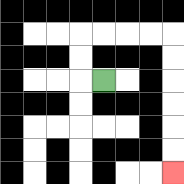{'start': '[4, 3]', 'end': '[7, 7]', 'path_directions': 'L,U,U,R,R,R,R,D,D,D,D,D,D', 'path_coordinates': '[[4, 3], [3, 3], [3, 2], [3, 1], [4, 1], [5, 1], [6, 1], [7, 1], [7, 2], [7, 3], [7, 4], [7, 5], [7, 6], [7, 7]]'}